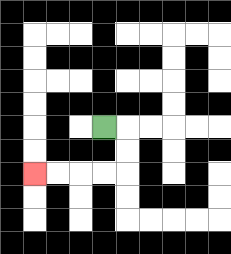{'start': '[4, 5]', 'end': '[1, 7]', 'path_directions': 'R,D,D,L,L,L,L', 'path_coordinates': '[[4, 5], [5, 5], [5, 6], [5, 7], [4, 7], [3, 7], [2, 7], [1, 7]]'}